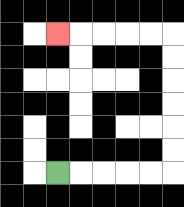{'start': '[2, 7]', 'end': '[2, 1]', 'path_directions': 'R,R,R,R,R,U,U,U,U,U,U,L,L,L,L,L', 'path_coordinates': '[[2, 7], [3, 7], [4, 7], [5, 7], [6, 7], [7, 7], [7, 6], [7, 5], [7, 4], [7, 3], [7, 2], [7, 1], [6, 1], [5, 1], [4, 1], [3, 1], [2, 1]]'}